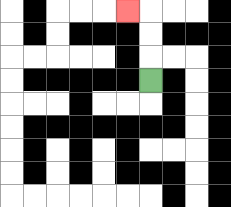{'start': '[6, 3]', 'end': '[5, 0]', 'path_directions': 'U,U,U,L', 'path_coordinates': '[[6, 3], [6, 2], [6, 1], [6, 0], [5, 0]]'}